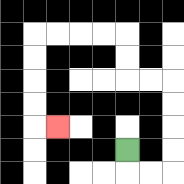{'start': '[5, 6]', 'end': '[2, 5]', 'path_directions': 'D,R,R,U,U,U,U,L,L,U,U,L,L,L,L,D,D,D,D,R', 'path_coordinates': '[[5, 6], [5, 7], [6, 7], [7, 7], [7, 6], [7, 5], [7, 4], [7, 3], [6, 3], [5, 3], [5, 2], [5, 1], [4, 1], [3, 1], [2, 1], [1, 1], [1, 2], [1, 3], [1, 4], [1, 5], [2, 5]]'}